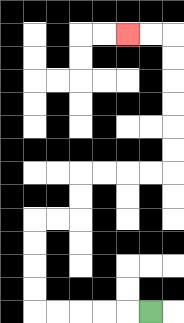{'start': '[6, 13]', 'end': '[5, 1]', 'path_directions': 'L,L,L,L,L,U,U,U,U,R,R,U,U,R,R,R,R,U,U,U,U,U,U,L,L', 'path_coordinates': '[[6, 13], [5, 13], [4, 13], [3, 13], [2, 13], [1, 13], [1, 12], [1, 11], [1, 10], [1, 9], [2, 9], [3, 9], [3, 8], [3, 7], [4, 7], [5, 7], [6, 7], [7, 7], [7, 6], [7, 5], [7, 4], [7, 3], [7, 2], [7, 1], [6, 1], [5, 1]]'}